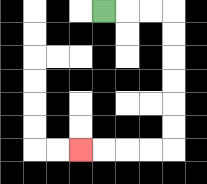{'start': '[4, 0]', 'end': '[3, 6]', 'path_directions': 'R,R,R,D,D,D,D,D,D,L,L,L,L', 'path_coordinates': '[[4, 0], [5, 0], [6, 0], [7, 0], [7, 1], [7, 2], [7, 3], [7, 4], [7, 5], [7, 6], [6, 6], [5, 6], [4, 6], [3, 6]]'}